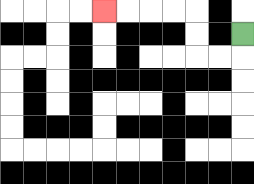{'start': '[10, 1]', 'end': '[4, 0]', 'path_directions': 'D,L,L,U,U,L,L,L,L', 'path_coordinates': '[[10, 1], [10, 2], [9, 2], [8, 2], [8, 1], [8, 0], [7, 0], [6, 0], [5, 0], [4, 0]]'}